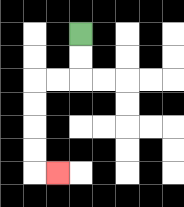{'start': '[3, 1]', 'end': '[2, 7]', 'path_directions': 'D,D,L,L,D,D,D,D,R', 'path_coordinates': '[[3, 1], [3, 2], [3, 3], [2, 3], [1, 3], [1, 4], [1, 5], [1, 6], [1, 7], [2, 7]]'}